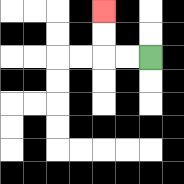{'start': '[6, 2]', 'end': '[4, 0]', 'path_directions': 'L,L,U,U', 'path_coordinates': '[[6, 2], [5, 2], [4, 2], [4, 1], [4, 0]]'}